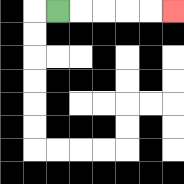{'start': '[2, 0]', 'end': '[7, 0]', 'path_directions': 'R,R,R,R,R', 'path_coordinates': '[[2, 0], [3, 0], [4, 0], [5, 0], [6, 0], [7, 0]]'}